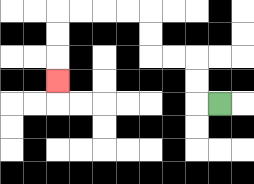{'start': '[9, 4]', 'end': '[2, 3]', 'path_directions': 'L,U,U,L,L,U,U,L,L,L,L,D,D,D', 'path_coordinates': '[[9, 4], [8, 4], [8, 3], [8, 2], [7, 2], [6, 2], [6, 1], [6, 0], [5, 0], [4, 0], [3, 0], [2, 0], [2, 1], [2, 2], [2, 3]]'}